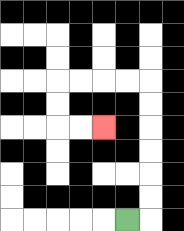{'start': '[5, 9]', 'end': '[4, 5]', 'path_directions': 'R,U,U,U,U,U,U,L,L,L,L,D,D,R,R', 'path_coordinates': '[[5, 9], [6, 9], [6, 8], [6, 7], [6, 6], [6, 5], [6, 4], [6, 3], [5, 3], [4, 3], [3, 3], [2, 3], [2, 4], [2, 5], [3, 5], [4, 5]]'}